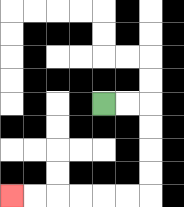{'start': '[4, 4]', 'end': '[0, 8]', 'path_directions': 'R,R,D,D,D,D,L,L,L,L,L,L', 'path_coordinates': '[[4, 4], [5, 4], [6, 4], [6, 5], [6, 6], [6, 7], [6, 8], [5, 8], [4, 8], [3, 8], [2, 8], [1, 8], [0, 8]]'}